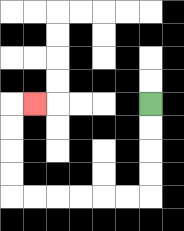{'start': '[6, 4]', 'end': '[1, 4]', 'path_directions': 'D,D,D,D,L,L,L,L,L,L,U,U,U,U,R', 'path_coordinates': '[[6, 4], [6, 5], [6, 6], [6, 7], [6, 8], [5, 8], [4, 8], [3, 8], [2, 8], [1, 8], [0, 8], [0, 7], [0, 6], [0, 5], [0, 4], [1, 4]]'}